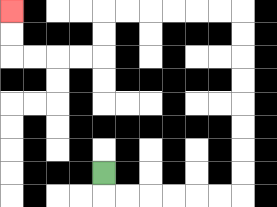{'start': '[4, 7]', 'end': '[0, 0]', 'path_directions': 'D,R,R,R,R,R,R,U,U,U,U,U,U,U,U,L,L,L,L,L,L,D,D,L,L,L,L,U,U', 'path_coordinates': '[[4, 7], [4, 8], [5, 8], [6, 8], [7, 8], [8, 8], [9, 8], [10, 8], [10, 7], [10, 6], [10, 5], [10, 4], [10, 3], [10, 2], [10, 1], [10, 0], [9, 0], [8, 0], [7, 0], [6, 0], [5, 0], [4, 0], [4, 1], [4, 2], [3, 2], [2, 2], [1, 2], [0, 2], [0, 1], [0, 0]]'}